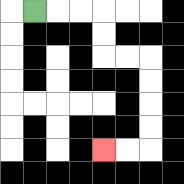{'start': '[1, 0]', 'end': '[4, 6]', 'path_directions': 'R,R,R,D,D,R,R,D,D,D,D,L,L', 'path_coordinates': '[[1, 0], [2, 0], [3, 0], [4, 0], [4, 1], [4, 2], [5, 2], [6, 2], [6, 3], [6, 4], [6, 5], [6, 6], [5, 6], [4, 6]]'}